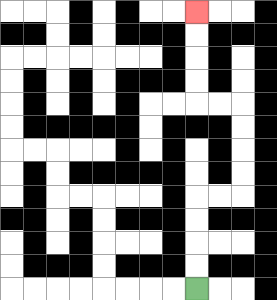{'start': '[8, 12]', 'end': '[8, 0]', 'path_directions': 'U,U,U,U,R,R,U,U,U,U,L,L,U,U,U,U', 'path_coordinates': '[[8, 12], [8, 11], [8, 10], [8, 9], [8, 8], [9, 8], [10, 8], [10, 7], [10, 6], [10, 5], [10, 4], [9, 4], [8, 4], [8, 3], [8, 2], [8, 1], [8, 0]]'}